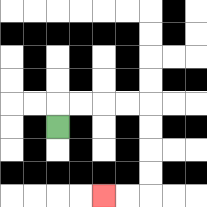{'start': '[2, 5]', 'end': '[4, 8]', 'path_directions': 'U,R,R,R,R,D,D,D,D,L,L', 'path_coordinates': '[[2, 5], [2, 4], [3, 4], [4, 4], [5, 4], [6, 4], [6, 5], [6, 6], [6, 7], [6, 8], [5, 8], [4, 8]]'}